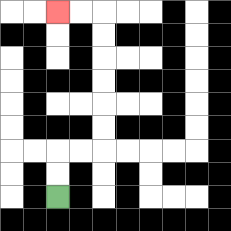{'start': '[2, 8]', 'end': '[2, 0]', 'path_directions': 'U,U,R,R,U,U,U,U,U,U,L,L', 'path_coordinates': '[[2, 8], [2, 7], [2, 6], [3, 6], [4, 6], [4, 5], [4, 4], [4, 3], [4, 2], [4, 1], [4, 0], [3, 0], [2, 0]]'}